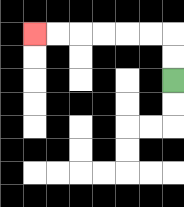{'start': '[7, 3]', 'end': '[1, 1]', 'path_directions': 'U,U,L,L,L,L,L,L', 'path_coordinates': '[[7, 3], [7, 2], [7, 1], [6, 1], [5, 1], [4, 1], [3, 1], [2, 1], [1, 1]]'}